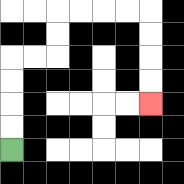{'start': '[0, 6]', 'end': '[6, 4]', 'path_directions': 'U,U,U,U,R,R,U,U,R,R,R,R,D,D,D,D', 'path_coordinates': '[[0, 6], [0, 5], [0, 4], [0, 3], [0, 2], [1, 2], [2, 2], [2, 1], [2, 0], [3, 0], [4, 0], [5, 0], [6, 0], [6, 1], [6, 2], [6, 3], [6, 4]]'}